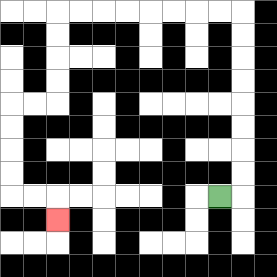{'start': '[9, 8]', 'end': '[2, 9]', 'path_directions': 'R,U,U,U,U,U,U,U,U,L,L,L,L,L,L,L,L,D,D,D,D,L,L,D,D,D,D,R,R,D', 'path_coordinates': '[[9, 8], [10, 8], [10, 7], [10, 6], [10, 5], [10, 4], [10, 3], [10, 2], [10, 1], [10, 0], [9, 0], [8, 0], [7, 0], [6, 0], [5, 0], [4, 0], [3, 0], [2, 0], [2, 1], [2, 2], [2, 3], [2, 4], [1, 4], [0, 4], [0, 5], [0, 6], [0, 7], [0, 8], [1, 8], [2, 8], [2, 9]]'}